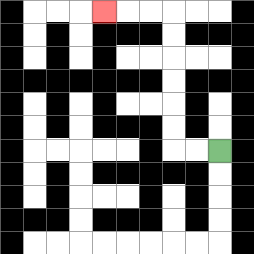{'start': '[9, 6]', 'end': '[4, 0]', 'path_directions': 'L,L,U,U,U,U,U,U,L,L,L', 'path_coordinates': '[[9, 6], [8, 6], [7, 6], [7, 5], [7, 4], [7, 3], [7, 2], [7, 1], [7, 0], [6, 0], [5, 0], [4, 0]]'}